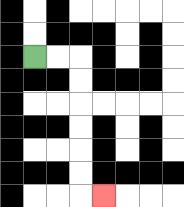{'start': '[1, 2]', 'end': '[4, 8]', 'path_directions': 'R,R,D,D,D,D,D,D,R', 'path_coordinates': '[[1, 2], [2, 2], [3, 2], [3, 3], [3, 4], [3, 5], [3, 6], [3, 7], [3, 8], [4, 8]]'}